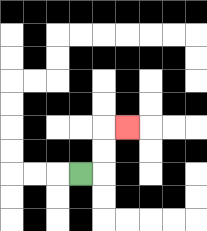{'start': '[3, 7]', 'end': '[5, 5]', 'path_directions': 'R,U,U,R', 'path_coordinates': '[[3, 7], [4, 7], [4, 6], [4, 5], [5, 5]]'}